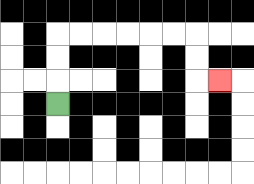{'start': '[2, 4]', 'end': '[9, 3]', 'path_directions': 'U,U,U,R,R,R,R,R,R,D,D,R', 'path_coordinates': '[[2, 4], [2, 3], [2, 2], [2, 1], [3, 1], [4, 1], [5, 1], [6, 1], [7, 1], [8, 1], [8, 2], [8, 3], [9, 3]]'}